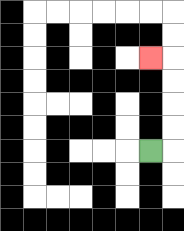{'start': '[6, 6]', 'end': '[6, 2]', 'path_directions': 'R,U,U,U,U,L', 'path_coordinates': '[[6, 6], [7, 6], [7, 5], [7, 4], [7, 3], [7, 2], [6, 2]]'}